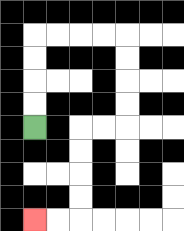{'start': '[1, 5]', 'end': '[1, 9]', 'path_directions': 'U,U,U,U,R,R,R,R,D,D,D,D,L,L,D,D,D,D,L,L', 'path_coordinates': '[[1, 5], [1, 4], [1, 3], [1, 2], [1, 1], [2, 1], [3, 1], [4, 1], [5, 1], [5, 2], [5, 3], [5, 4], [5, 5], [4, 5], [3, 5], [3, 6], [3, 7], [3, 8], [3, 9], [2, 9], [1, 9]]'}